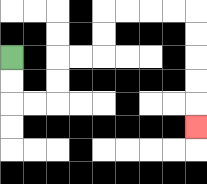{'start': '[0, 2]', 'end': '[8, 5]', 'path_directions': 'D,D,R,R,U,U,R,R,U,U,R,R,R,R,D,D,D,D,D', 'path_coordinates': '[[0, 2], [0, 3], [0, 4], [1, 4], [2, 4], [2, 3], [2, 2], [3, 2], [4, 2], [4, 1], [4, 0], [5, 0], [6, 0], [7, 0], [8, 0], [8, 1], [8, 2], [8, 3], [8, 4], [8, 5]]'}